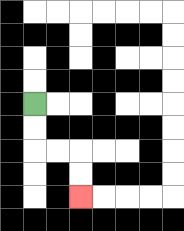{'start': '[1, 4]', 'end': '[3, 8]', 'path_directions': 'D,D,R,R,D,D', 'path_coordinates': '[[1, 4], [1, 5], [1, 6], [2, 6], [3, 6], [3, 7], [3, 8]]'}